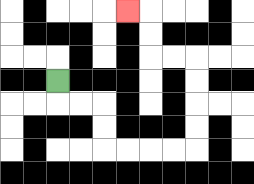{'start': '[2, 3]', 'end': '[5, 0]', 'path_directions': 'D,R,R,D,D,R,R,R,R,U,U,U,U,L,L,U,U,L', 'path_coordinates': '[[2, 3], [2, 4], [3, 4], [4, 4], [4, 5], [4, 6], [5, 6], [6, 6], [7, 6], [8, 6], [8, 5], [8, 4], [8, 3], [8, 2], [7, 2], [6, 2], [6, 1], [6, 0], [5, 0]]'}